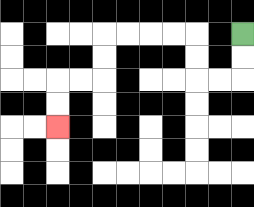{'start': '[10, 1]', 'end': '[2, 5]', 'path_directions': 'D,D,L,L,U,U,L,L,L,L,D,D,L,L,D,D', 'path_coordinates': '[[10, 1], [10, 2], [10, 3], [9, 3], [8, 3], [8, 2], [8, 1], [7, 1], [6, 1], [5, 1], [4, 1], [4, 2], [4, 3], [3, 3], [2, 3], [2, 4], [2, 5]]'}